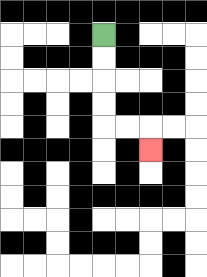{'start': '[4, 1]', 'end': '[6, 6]', 'path_directions': 'D,D,D,D,R,R,D', 'path_coordinates': '[[4, 1], [4, 2], [4, 3], [4, 4], [4, 5], [5, 5], [6, 5], [6, 6]]'}